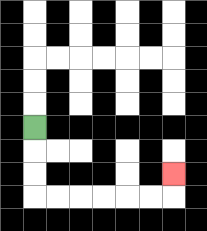{'start': '[1, 5]', 'end': '[7, 7]', 'path_directions': 'D,D,D,R,R,R,R,R,R,U', 'path_coordinates': '[[1, 5], [1, 6], [1, 7], [1, 8], [2, 8], [3, 8], [4, 8], [5, 8], [6, 8], [7, 8], [7, 7]]'}